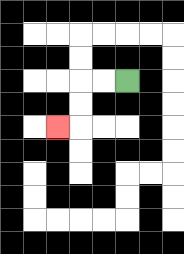{'start': '[5, 3]', 'end': '[2, 5]', 'path_directions': 'L,L,D,D,L', 'path_coordinates': '[[5, 3], [4, 3], [3, 3], [3, 4], [3, 5], [2, 5]]'}